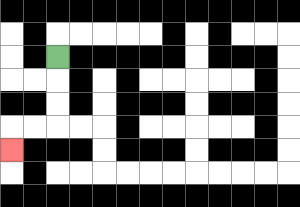{'start': '[2, 2]', 'end': '[0, 6]', 'path_directions': 'D,D,D,L,L,D', 'path_coordinates': '[[2, 2], [2, 3], [2, 4], [2, 5], [1, 5], [0, 5], [0, 6]]'}